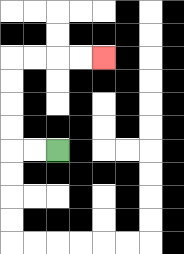{'start': '[2, 6]', 'end': '[4, 2]', 'path_directions': 'L,L,U,U,U,U,R,R,R,R', 'path_coordinates': '[[2, 6], [1, 6], [0, 6], [0, 5], [0, 4], [0, 3], [0, 2], [1, 2], [2, 2], [3, 2], [4, 2]]'}